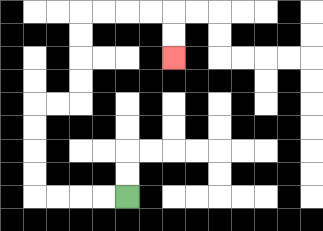{'start': '[5, 8]', 'end': '[7, 2]', 'path_directions': 'L,L,L,L,U,U,U,U,R,R,U,U,U,U,R,R,R,R,D,D', 'path_coordinates': '[[5, 8], [4, 8], [3, 8], [2, 8], [1, 8], [1, 7], [1, 6], [1, 5], [1, 4], [2, 4], [3, 4], [3, 3], [3, 2], [3, 1], [3, 0], [4, 0], [5, 0], [6, 0], [7, 0], [7, 1], [7, 2]]'}